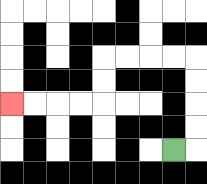{'start': '[7, 6]', 'end': '[0, 4]', 'path_directions': 'R,U,U,U,U,L,L,L,L,D,D,L,L,L,L', 'path_coordinates': '[[7, 6], [8, 6], [8, 5], [8, 4], [8, 3], [8, 2], [7, 2], [6, 2], [5, 2], [4, 2], [4, 3], [4, 4], [3, 4], [2, 4], [1, 4], [0, 4]]'}